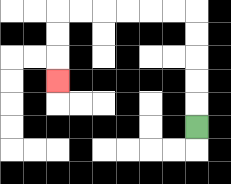{'start': '[8, 5]', 'end': '[2, 3]', 'path_directions': 'U,U,U,U,U,L,L,L,L,L,L,D,D,D', 'path_coordinates': '[[8, 5], [8, 4], [8, 3], [8, 2], [8, 1], [8, 0], [7, 0], [6, 0], [5, 0], [4, 0], [3, 0], [2, 0], [2, 1], [2, 2], [2, 3]]'}